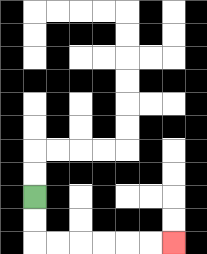{'start': '[1, 8]', 'end': '[7, 10]', 'path_directions': 'D,D,R,R,R,R,R,R', 'path_coordinates': '[[1, 8], [1, 9], [1, 10], [2, 10], [3, 10], [4, 10], [5, 10], [6, 10], [7, 10]]'}